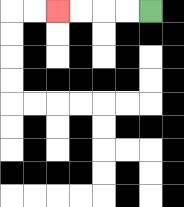{'start': '[6, 0]', 'end': '[2, 0]', 'path_directions': 'L,L,L,L', 'path_coordinates': '[[6, 0], [5, 0], [4, 0], [3, 0], [2, 0]]'}